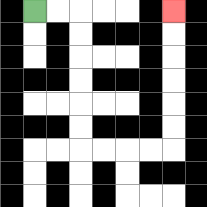{'start': '[1, 0]', 'end': '[7, 0]', 'path_directions': 'R,R,D,D,D,D,D,D,R,R,R,R,U,U,U,U,U,U', 'path_coordinates': '[[1, 0], [2, 0], [3, 0], [3, 1], [3, 2], [3, 3], [3, 4], [3, 5], [3, 6], [4, 6], [5, 6], [6, 6], [7, 6], [7, 5], [7, 4], [7, 3], [7, 2], [7, 1], [7, 0]]'}